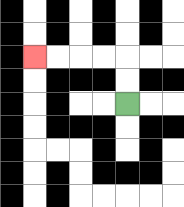{'start': '[5, 4]', 'end': '[1, 2]', 'path_directions': 'U,U,L,L,L,L', 'path_coordinates': '[[5, 4], [5, 3], [5, 2], [4, 2], [3, 2], [2, 2], [1, 2]]'}